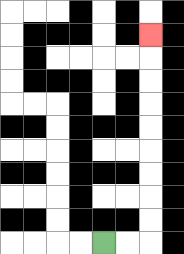{'start': '[4, 10]', 'end': '[6, 1]', 'path_directions': 'R,R,U,U,U,U,U,U,U,U,U', 'path_coordinates': '[[4, 10], [5, 10], [6, 10], [6, 9], [6, 8], [6, 7], [6, 6], [6, 5], [6, 4], [6, 3], [6, 2], [6, 1]]'}